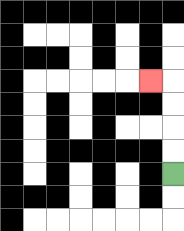{'start': '[7, 7]', 'end': '[6, 3]', 'path_directions': 'U,U,U,U,L', 'path_coordinates': '[[7, 7], [7, 6], [7, 5], [7, 4], [7, 3], [6, 3]]'}